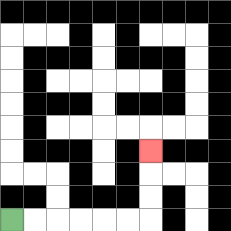{'start': '[0, 9]', 'end': '[6, 6]', 'path_directions': 'R,R,R,R,R,R,U,U,U', 'path_coordinates': '[[0, 9], [1, 9], [2, 9], [3, 9], [4, 9], [5, 9], [6, 9], [6, 8], [6, 7], [6, 6]]'}